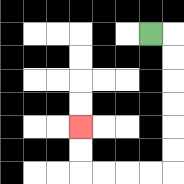{'start': '[6, 1]', 'end': '[3, 5]', 'path_directions': 'R,D,D,D,D,D,D,L,L,L,L,U,U', 'path_coordinates': '[[6, 1], [7, 1], [7, 2], [7, 3], [7, 4], [7, 5], [7, 6], [7, 7], [6, 7], [5, 7], [4, 7], [3, 7], [3, 6], [3, 5]]'}